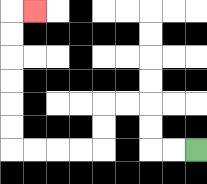{'start': '[8, 6]', 'end': '[1, 0]', 'path_directions': 'L,L,U,U,L,L,D,D,L,L,L,L,U,U,U,U,U,U,R', 'path_coordinates': '[[8, 6], [7, 6], [6, 6], [6, 5], [6, 4], [5, 4], [4, 4], [4, 5], [4, 6], [3, 6], [2, 6], [1, 6], [0, 6], [0, 5], [0, 4], [0, 3], [0, 2], [0, 1], [0, 0], [1, 0]]'}